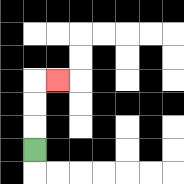{'start': '[1, 6]', 'end': '[2, 3]', 'path_directions': 'U,U,U,R', 'path_coordinates': '[[1, 6], [1, 5], [1, 4], [1, 3], [2, 3]]'}